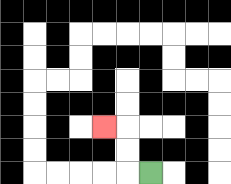{'start': '[6, 7]', 'end': '[4, 5]', 'path_directions': 'L,U,U,L', 'path_coordinates': '[[6, 7], [5, 7], [5, 6], [5, 5], [4, 5]]'}